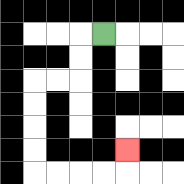{'start': '[4, 1]', 'end': '[5, 6]', 'path_directions': 'L,D,D,L,L,D,D,D,D,R,R,R,R,U', 'path_coordinates': '[[4, 1], [3, 1], [3, 2], [3, 3], [2, 3], [1, 3], [1, 4], [1, 5], [1, 6], [1, 7], [2, 7], [3, 7], [4, 7], [5, 7], [5, 6]]'}